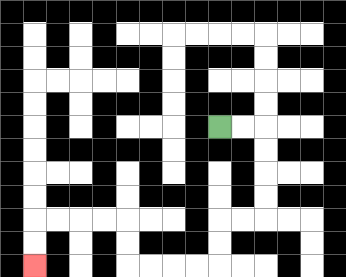{'start': '[9, 5]', 'end': '[1, 11]', 'path_directions': 'R,R,D,D,D,D,L,L,D,D,L,L,L,L,U,U,L,L,L,L,D,D', 'path_coordinates': '[[9, 5], [10, 5], [11, 5], [11, 6], [11, 7], [11, 8], [11, 9], [10, 9], [9, 9], [9, 10], [9, 11], [8, 11], [7, 11], [6, 11], [5, 11], [5, 10], [5, 9], [4, 9], [3, 9], [2, 9], [1, 9], [1, 10], [1, 11]]'}